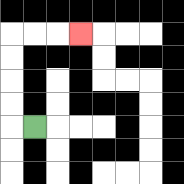{'start': '[1, 5]', 'end': '[3, 1]', 'path_directions': 'L,U,U,U,U,R,R,R', 'path_coordinates': '[[1, 5], [0, 5], [0, 4], [0, 3], [0, 2], [0, 1], [1, 1], [2, 1], [3, 1]]'}